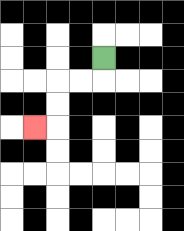{'start': '[4, 2]', 'end': '[1, 5]', 'path_directions': 'D,L,L,D,D,L', 'path_coordinates': '[[4, 2], [4, 3], [3, 3], [2, 3], [2, 4], [2, 5], [1, 5]]'}